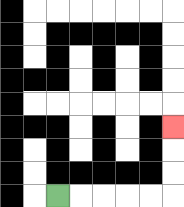{'start': '[2, 8]', 'end': '[7, 5]', 'path_directions': 'R,R,R,R,R,U,U,U', 'path_coordinates': '[[2, 8], [3, 8], [4, 8], [5, 8], [6, 8], [7, 8], [7, 7], [7, 6], [7, 5]]'}